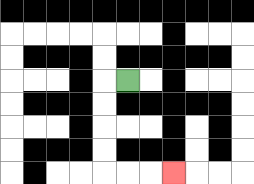{'start': '[5, 3]', 'end': '[7, 7]', 'path_directions': 'L,D,D,D,D,R,R,R', 'path_coordinates': '[[5, 3], [4, 3], [4, 4], [4, 5], [4, 6], [4, 7], [5, 7], [6, 7], [7, 7]]'}